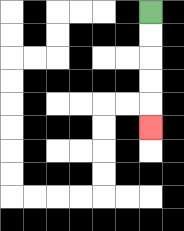{'start': '[6, 0]', 'end': '[6, 5]', 'path_directions': 'D,D,D,D,D', 'path_coordinates': '[[6, 0], [6, 1], [6, 2], [6, 3], [6, 4], [6, 5]]'}